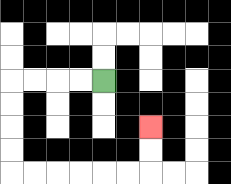{'start': '[4, 3]', 'end': '[6, 5]', 'path_directions': 'L,L,L,L,D,D,D,D,R,R,R,R,R,R,U,U', 'path_coordinates': '[[4, 3], [3, 3], [2, 3], [1, 3], [0, 3], [0, 4], [0, 5], [0, 6], [0, 7], [1, 7], [2, 7], [3, 7], [4, 7], [5, 7], [6, 7], [6, 6], [6, 5]]'}